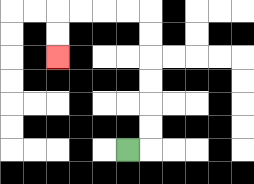{'start': '[5, 6]', 'end': '[2, 2]', 'path_directions': 'R,U,U,U,U,U,U,L,L,L,L,D,D', 'path_coordinates': '[[5, 6], [6, 6], [6, 5], [6, 4], [6, 3], [6, 2], [6, 1], [6, 0], [5, 0], [4, 0], [3, 0], [2, 0], [2, 1], [2, 2]]'}